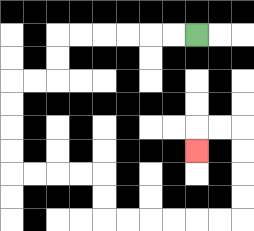{'start': '[8, 1]', 'end': '[8, 6]', 'path_directions': 'L,L,L,L,L,L,D,D,L,L,D,D,D,D,R,R,R,R,D,D,R,R,R,R,R,R,U,U,U,U,L,L,D', 'path_coordinates': '[[8, 1], [7, 1], [6, 1], [5, 1], [4, 1], [3, 1], [2, 1], [2, 2], [2, 3], [1, 3], [0, 3], [0, 4], [0, 5], [0, 6], [0, 7], [1, 7], [2, 7], [3, 7], [4, 7], [4, 8], [4, 9], [5, 9], [6, 9], [7, 9], [8, 9], [9, 9], [10, 9], [10, 8], [10, 7], [10, 6], [10, 5], [9, 5], [8, 5], [8, 6]]'}